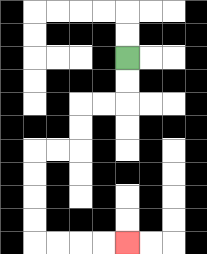{'start': '[5, 2]', 'end': '[5, 10]', 'path_directions': 'D,D,L,L,D,D,L,L,D,D,D,D,R,R,R,R', 'path_coordinates': '[[5, 2], [5, 3], [5, 4], [4, 4], [3, 4], [3, 5], [3, 6], [2, 6], [1, 6], [1, 7], [1, 8], [1, 9], [1, 10], [2, 10], [3, 10], [4, 10], [5, 10]]'}